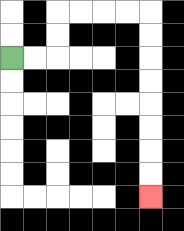{'start': '[0, 2]', 'end': '[6, 8]', 'path_directions': 'R,R,U,U,R,R,R,R,D,D,D,D,D,D,D,D', 'path_coordinates': '[[0, 2], [1, 2], [2, 2], [2, 1], [2, 0], [3, 0], [4, 0], [5, 0], [6, 0], [6, 1], [6, 2], [6, 3], [6, 4], [6, 5], [6, 6], [6, 7], [6, 8]]'}